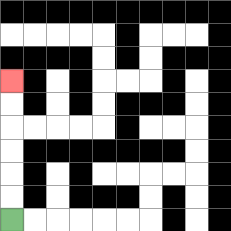{'start': '[0, 9]', 'end': '[0, 3]', 'path_directions': 'U,U,U,U,U,U', 'path_coordinates': '[[0, 9], [0, 8], [0, 7], [0, 6], [0, 5], [0, 4], [0, 3]]'}